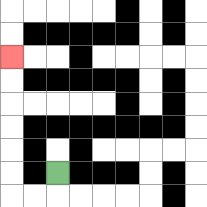{'start': '[2, 7]', 'end': '[0, 2]', 'path_directions': 'D,L,L,U,U,U,U,U,U', 'path_coordinates': '[[2, 7], [2, 8], [1, 8], [0, 8], [0, 7], [0, 6], [0, 5], [0, 4], [0, 3], [0, 2]]'}